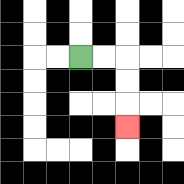{'start': '[3, 2]', 'end': '[5, 5]', 'path_directions': 'R,R,D,D,D', 'path_coordinates': '[[3, 2], [4, 2], [5, 2], [5, 3], [5, 4], [5, 5]]'}